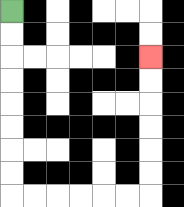{'start': '[0, 0]', 'end': '[6, 2]', 'path_directions': 'D,D,D,D,D,D,D,D,R,R,R,R,R,R,U,U,U,U,U,U', 'path_coordinates': '[[0, 0], [0, 1], [0, 2], [0, 3], [0, 4], [0, 5], [0, 6], [0, 7], [0, 8], [1, 8], [2, 8], [3, 8], [4, 8], [5, 8], [6, 8], [6, 7], [6, 6], [6, 5], [6, 4], [6, 3], [6, 2]]'}